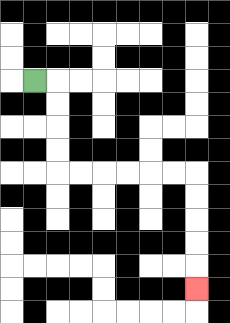{'start': '[1, 3]', 'end': '[8, 12]', 'path_directions': 'R,D,D,D,D,R,R,R,R,R,R,D,D,D,D,D', 'path_coordinates': '[[1, 3], [2, 3], [2, 4], [2, 5], [2, 6], [2, 7], [3, 7], [4, 7], [5, 7], [6, 7], [7, 7], [8, 7], [8, 8], [8, 9], [8, 10], [8, 11], [8, 12]]'}